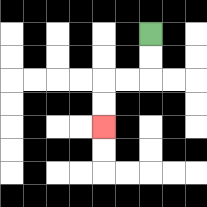{'start': '[6, 1]', 'end': '[4, 5]', 'path_directions': 'D,D,L,L,D,D', 'path_coordinates': '[[6, 1], [6, 2], [6, 3], [5, 3], [4, 3], [4, 4], [4, 5]]'}